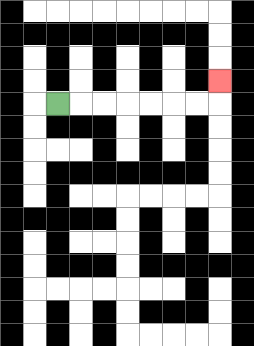{'start': '[2, 4]', 'end': '[9, 3]', 'path_directions': 'R,R,R,R,R,R,R,U', 'path_coordinates': '[[2, 4], [3, 4], [4, 4], [5, 4], [6, 4], [7, 4], [8, 4], [9, 4], [9, 3]]'}